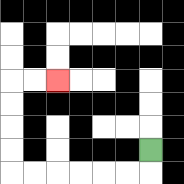{'start': '[6, 6]', 'end': '[2, 3]', 'path_directions': 'D,L,L,L,L,L,L,U,U,U,U,R,R', 'path_coordinates': '[[6, 6], [6, 7], [5, 7], [4, 7], [3, 7], [2, 7], [1, 7], [0, 7], [0, 6], [0, 5], [0, 4], [0, 3], [1, 3], [2, 3]]'}